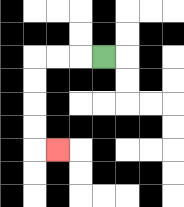{'start': '[4, 2]', 'end': '[2, 6]', 'path_directions': 'L,L,L,D,D,D,D,R', 'path_coordinates': '[[4, 2], [3, 2], [2, 2], [1, 2], [1, 3], [1, 4], [1, 5], [1, 6], [2, 6]]'}